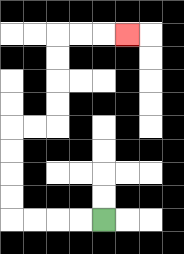{'start': '[4, 9]', 'end': '[5, 1]', 'path_directions': 'L,L,L,L,U,U,U,U,R,R,U,U,U,U,R,R,R', 'path_coordinates': '[[4, 9], [3, 9], [2, 9], [1, 9], [0, 9], [0, 8], [0, 7], [0, 6], [0, 5], [1, 5], [2, 5], [2, 4], [2, 3], [2, 2], [2, 1], [3, 1], [4, 1], [5, 1]]'}